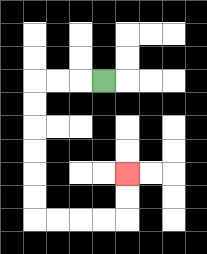{'start': '[4, 3]', 'end': '[5, 7]', 'path_directions': 'L,L,L,D,D,D,D,D,D,R,R,R,R,U,U', 'path_coordinates': '[[4, 3], [3, 3], [2, 3], [1, 3], [1, 4], [1, 5], [1, 6], [1, 7], [1, 8], [1, 9], [2, 9], [3, 9], [4, 9], [5, 9], [5, 8], [5, 7]]'}